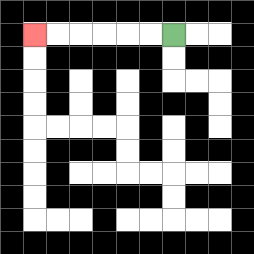{'start': '[7, 1]', 'end': '[1, 1]', 'path_directions': 'L,L,L,L,L,L', 'path_coordinates': '[[7, 1], [6, 1], [5, 1], [4, 1], [3, 1], [2, 1], [1, 1]]'}